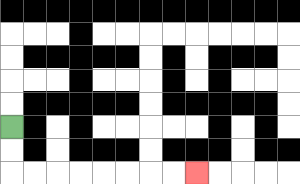{'start': '[0, 5]', 'end': '[8, 7]', 'path_directions': 'D,D,R,R,R,R,R,R,R,R', 'path_coordinates': '[[0, 5], [0, 6], [0, 7], [1, 7], [2, 7], [3, 7], [4, 7], [5, 7], [6, 7], [7, 7], [8, 7]]'}